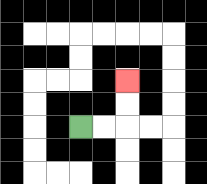{'start': '[3, 5]', 'end': '[5, 3]', 'path_directions': 'R,R,U,U', 'path_coordinates': '[[3, 5], [4, 5], [5, 5], [5, 4], [5, 3]]'}